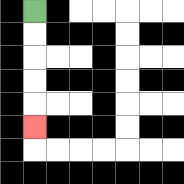{'start': '[1, 0]', 'end': '[1, 5]', 'path_directions': 'D,D,D,D,D', 'path_coordinates': '[[1, 0], [1, 1], [1, 2], [1, 3], [1, 4], [1, 5]]'}